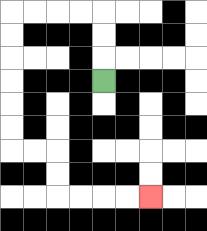{'start': '[4, 3]', 'end': '[6, 8]', 'path_directions': 'U,U,U,L,L,L,L,D,D,D,D,D,D,R,R,D,D,R,R,R,R', 'path_coordinates': '[[4, 3], [4, 2], [4, 1], [4, 0], [3, 0], [2, 0], [1, 0], [0, 0], [0, 1], [0, 2], [0, 3], [0, 4], [0, 5], [0, 6], [1, 6], [2, 6], [2, 7], [2, 8], [3, 8], [4, 8], [5, 8], [6, 8]]'}